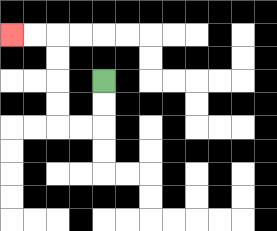{'start': '[4, 3]', 'end': '[0, 1]', 'path_directions': 'D,D,L,L,U,U,U,U,L,L', 'path_coordinates': '[[4, 3], [4, 4], [4, 5], [3, 5], [2, 5], [2, 4], [2, 3], [2, 2], [2, 1], [1, 1], [0, 1]]'}